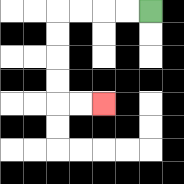{'start': '[6, 0]', 'end': '[4, 4]', 'path_directions': 'L,L,L,L,D,D,D,D,R,R', 'path_coordinates': '[[6, 0], [5, 0], [4, 0], [3, 0], [2, 0], [2, 1], [2, 2], [2, 3], [2, 4], [3, 4], [4, 4]]'}